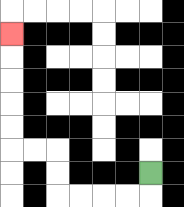{'start': '[6, 7]', 'end': '[0, 1]', 'path_directions': 'D,L,L,L,L,U,U,L,L,U,U,U,U,U', 'path_coordinates': '[[6, 7], [6, 8], [5, 8], [4, 8], [3, 8], [2, 8], [2, 7], [2, 6], [1, 6], [0, 6], [0, 5], [0, 4], [0, 3], [0, 2], [0, 1]]'}